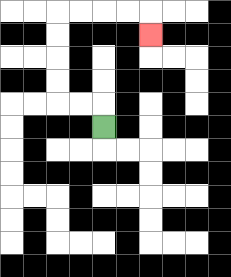{'start': '[4, 5]', 'end': '[6, 1]', 'path_directions': 'U,L,L,U,U,U,U,R,R,R,R,D', 'path_coordinates': '[[4, 5], [4, 4], [3, 4], [2, 4], [2, 3], [2, 2], [2, 1], [2, 0], [3, 0], [4, 0], [5, 0], [6, 0], [6, 1]]'}